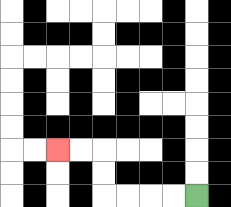{'start': '[8, 8]', 'end': '[2, 6]', 'path_directions': 'L,L,L,L,U,U,L,L', 'path_coordinates': '[[8, 8], [7, 8], [6, 8], [5, 8], [4, 8], [4, 7], [4, 6], [3, 6], [2, 6]]'}